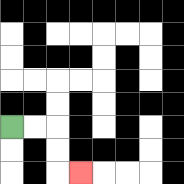{'start': '[0, 5]', 'end': '[3, 7]', 'path_directions': 'R,R,D,D,R', 'path_coordinates': '[[0, 5], [1, 5], [2, 5], [2, 6], [2, 7], [3, 7]]'}